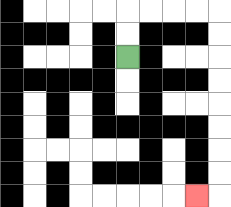{'start': '[5, 2]', 'end': '[8, 8]', 'path_directions': 'U,U,R,R,R,R,D,D,D,D,D,D,D,D,L', 'path_coordinates': '[[5, 2], [5, 1], [5, 0], [6, 0], [7, 0], [8, 0], [9, 0], [9, 1], [9, 2], [9, 3], [9, 4], [9, 5], [9, 6], [9, 7], [9, 8], [8, 8]]'}